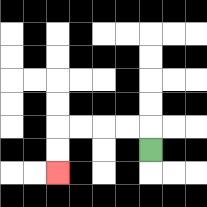{'start': '[6, 6]', 'end': '[2, 7]', 'path_directions': 'U,L,L,L,L,D,D', 'path_coordinates': '[[6, 6], [6, 5], [5, 5], [4, 5], [3, 5], [2, 5], [2, 6], [2, 7]]'}